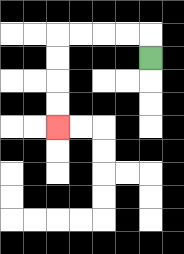{'start': '[6, 2]', 'end': '[2, 5]', 'path_directions': 'U,L,L,L,L,D,D,D,D', 'path_coordinates': '[[6, 2], [6, 1], [5, 1], [4, 1], [3, 1], [2, 1], [2, 2], [2, 3], [2, 4], [2, 5]]'}